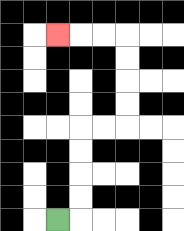{'start': '[2, 9]', 'end': '[2, 1]', 'path_directions': 'R,U,U,U,U,R,R,U,U,U,U,L,L,L', 'path_coordinates': '[[2, 9], [3, 9], [3, 8], [3, 7], [3, 6], [3, 5], [4, 5], [5, 5], [5, 4], [5, 3], [5, 2], [5, 1], [4, 1], [3, 1], [2, 1]]'}